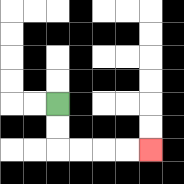{'start': '[2, 4]', 'end': '[6, 6]', 'path_directions': 'D,D,R,R,R,R', 'path_coordinates': '[[2, 4], [2, 5], [2, 6], [3, 6], [4, 6], [5, 6], [6, 6]]'}